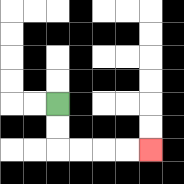{'start': '[2, 4]', 'end': '[6, 6]', 'path_directions': 'D,D,R,R,R,R', 'path_coordinates': '[[2, 4], [2, 5], [2, 6], [3, 6], [4, 6], [5, 6], [6, 6]]'}